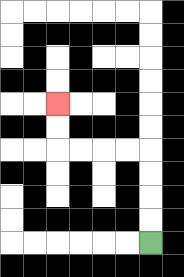{'start': '[6, 10]', 'end': '[2, 4]', 'path_directions': 'U,U,U,U,L,L,L,L,U,U', 'path_coordinates': '[[6, 10], [6, 9], [6, 8], [6, 7], [6, 6], [5, 6], [4, 6], [3, 6], [2, 6], [2, 5], [2, 4]]'}